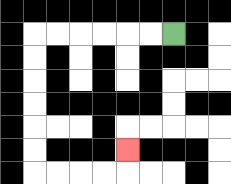{'start': '[7, 1]', 'end': '[5, 6]', 'path_directions': 'L,L,L,L,L,L,D,D,D,D,D,D,R,R,R,R,U', 'path_coordinates': '[[7, 1], [6, 1], [5, 1], [4, 1], [3, 1], [2, 1], [1, 1], [1, 2], [1, 3], [1, 4], [1, 5], [1, 6], [1, 7], [2, 7], [3, 7], [4, 7], [5, 7], [5, 6]]'}